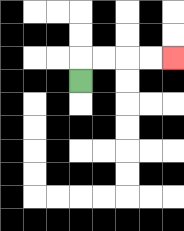{'start': '[3, 3]', 'end': '[7, 2]', 'path_directions': 'U,R,R,R,R', 'path_coordinates': '[[3, 3], [3, 2], [4, 2], [5, 2], [6, 2], [7, 2]]'}